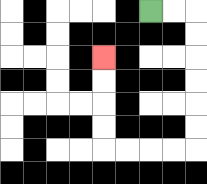{'start': '[6, 0]', 'end': '[4, 2]', 'path_directions': 'R,R,D,D,D,D,D,D,L,L,L,L,U,U,U,U', 'path_coordinates': '[[6, 0], [7, 0], [8, 0], [8, 1], [8, 2], [8, 3], [8, 4], [8, 5], [8, 6], [7, 6], [6, 6], [5, 6], [4, 6], [4, 5], [4, 4], [4, 3], [4, 2]]'}